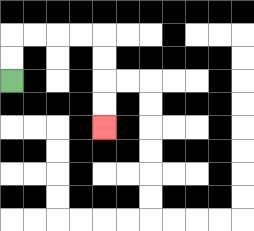{'start': '[0, 3]', 'end': '[4, 5]', 'path_directions': 'U,U,R,R,R,R,D,D,D,D', 'path_coordinates': '[[0, 3], [0, 2], [0, 1], [1, 1], [2, 1], [3, 1], [4, 1], [4, 2], [4, 3], [4, 4], [4, 5]]'}